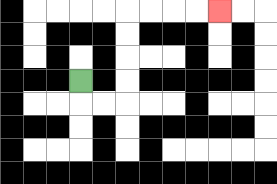{'start': '[3, 3]', 'end': '[9, 0]', 'path_directions': 'D,R,R,U,U,U,U,R,R,R,R', 'path_coordinates': '[[3, 3], [3, 4], [4, 4], [5, 4], [5, 3], [5, 2], [5, 1], [5, 0], [6, 0], [7, 0], [8, 0], [9, 0]]'}